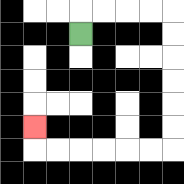{'start': '[3, 1]', 'end': '[1, 5]', 'path_directions': 'U,R,R,R,R,D,D,D,D,D,D,L,L,L,L,L,L,U', 'path_coordinates': '[[3, 1], [3, 0], [4, 0], [5, 0], [6, 0], [7, 0], [7, 1], [7, 2], [7, 3], [7, 4], [7, 5], [7, 6], [6, 6], [5, 6], [4, 6], [3, 6], [2, 6], [1, 6], [1, 5]]'}